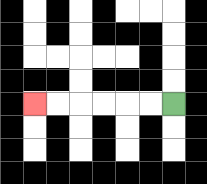{'start': '[7, 4]', 'end': '[1, 4]', 'path_directions': 'L,L,L,L,L,L', 'path_coordinates': '[[7, 4], [6, 4], [5, 4], [4, 4], [3, 4], [2, 4], [1, 4]]'}